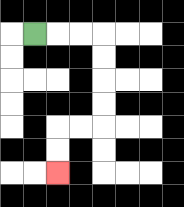{'start': '[1, 1]', 'end': '[2, 7]', 'path_directions': 'R,R,R,D,D,D,D,L,L,D,D', 'path_coordinates': '[[1, 1], [2, 1], [3, 1], [4, 1], [4, 2], [4, 3], [4, 4], [4, 5], [3, 5], [2, 5], [2, 6], [2, 7]]'}